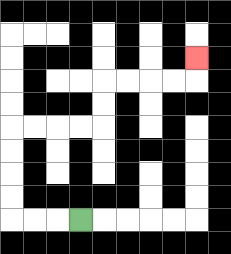{'start': '[3, 9]', 'end': '[8, 2]', 'path_directions': 'L,L,L,U,U,U,U,R,R,R,R,U,U,R,R,R,R,U', 'path_coordinates': '[[3, 9], [2, 9], [1, 9], [0, 9], [0, 8], [0, 7], [0, 6], [0, 5], [1, 5], [2, 5], [3, 5], [4, 5], [4, 4], [4, 3], [5, 3], [6, 3], [7, 3], [8, 3], [8, 2]]'}